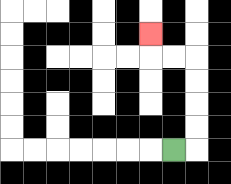{'start': '[7, 6]', 'end': '[6, 1]', 'path_directions': 'R,U,U,U,U,L,L,U', 'path_coordinates': '[[7, 6], [8, 6], [8, 5], [8, 4], [8, 3], [8, 2], [7, 2], [6, 2], [6, 1]]'}